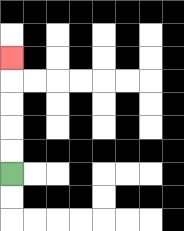{'start': '[0, 7]', 'end': '[0, 2]', 'path_directions': 'U,U,U,U,U', 'path_coordinates': '[[0, 7], [0, 6], [0, 5], [0, 4], [0, 3], [0, 2]]'}